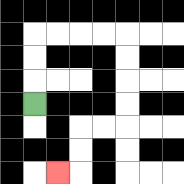{'start': '[1, 4]', 'end': '[2, 7]', 'path_directions': 'U,U,U,R,R,R,R,D,D,D,D,L,L,D,D,L', 'path_coordinates': '[[1, 4], [1, 3], [1, 2], [1, 1], [2, 1], [3, 1], [4, 1], [5, 1], [5, 2], [5, 3], [5, 4], [5, 5], [4, 5], [3, 5], [3, 6], [3, 7], [2, 7]]'}